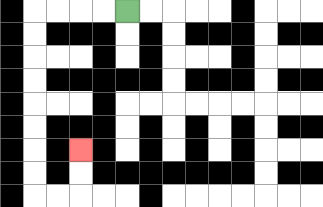{'start': '[5, 0]', 'end': '[3, 6]', 'path_directions': 'L,L,L,L,D,D,D,D,D,D,D,D,R,R,U,U', 'path_coordinates': '[[5, 0], [4, 0], [3, 0], [2, 0], [1, 0], [1, 1], [1, 2], [1, 3], [1, 4], [1, 5], [1, 6], [1, 7], [1, 8], [2, 8], [3, 8], [3, 7], [3, 6]]'}